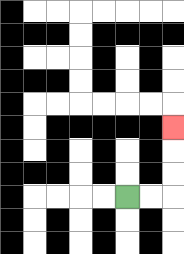{'start': '[5, 8]', 'end': '[7, 5]', 'path_directions': 'R,R,U,U,U', 'path_coordinates': '[[5, 8], [6, 8], [7, 8], [7, 7], [7, 6], [7, 5]]'}